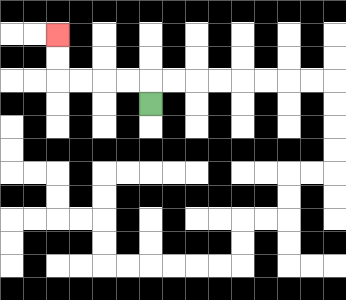{'start': '[6, 4]', 'end': '[2, 1]', 'path_directions': 'U,L,L,L,L,U,U', 'path_coordinates': '[[6, 4], [6, 3], [5, 3], [4, 3], [3, 3], [2, 3], [2, 2], [2, 1]]'}